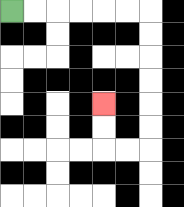{'start': '[0, 0]', 'end': '[4, 4]', 'path_directions': 'R,R,R,R,R,R,D,D,D,D,D,D,L,L,U,U', 'path_coordinates': '[[0, 0], [1, 0], [2, 0], [3, 0], [4, 0], [5, 0], [6, 0], [6, 1], [6, 2], [6, 3], [6, 4], [6, 5], [6, 6], [5, 6], [4, 6], [4, 5], [4, 4]]'}